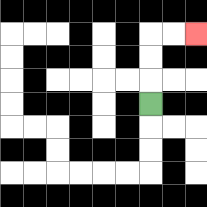{'start': '[6, 4]', 'end': '[8, 1]', 'path_directions': 'U,U,U,R,R', 'path_coordinates': '[[6, 4], [6, 3], [6, 2], [6, 1], [7, 1], [8, 1]]'}